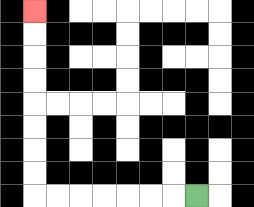{'start': '[8, 8]', 'end': '[1, 0]', 'path_directions': 'L,L,L,L,L,L,L,U,U,U,U,U,U,U,U', 'path_coordinates': '[[8, 8], [7, 8], [6, 8], [5, 8], [4, 8], [3, 8], [2, 8], [1, 8], [1, 7], [1, 6], [1, 5], [1, 4], [1, 3], [1, 2], [1, 1], [1, 0]]'}